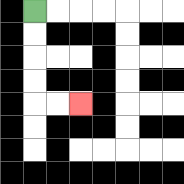{'start': '[1, 0]', 'end': '[3, 4]', 'path_directions': 'D,D,D,D,R,R', 'path_coordinates': '[[1, 0], [1, 1], [1, 2], [1, 3], [1, 4], [2, 4], [3, 4]]'}